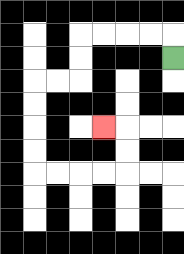{'start': '[7, 2]', 'end': '[4, 5]', 'path_directions': 'U,L,L,L,L,D,D,L,L,D,D,D,D,R,R,R,R,U,U,L', 'path_coordinates': '[[7, 2], [7, 1], [6, 1], [5, 1], [4, 1], [3, 1], [3, 2], [3, 3], [2, 3], [1, 3], [1, 4], [1, 5], [1, 6], [1, 7], [2, 7], [3, 7], [4, 7], [5, 7], [5, 6], [5, 5], [4, 5]]'}